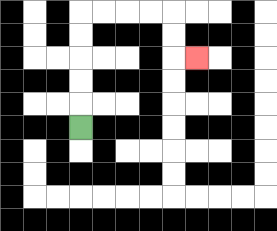{'start': '[3, 5]', 'end': '[8, 2]', 'path_directions': 'U,U,U,U,U,R,R,R,R,D,D,R', 'path_coordinates': '[[3, 5], [3, 4], [3, 3], [3, 2], [3, 1], [3, 0], [4, 0], [5, 0], [6, 0], [7, 0], [7, 1], [7, 2], [8, 2]]'}